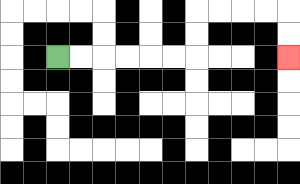{'start': '[2, 2]', 'end': '[12, 2]', 'path_directions': 'R,R,R,R,R,R,U,U,R,R,R,R,D,D', 'path_coordinates': '[[2, 2], [3, 2], [4, 2], [5, 2], [6, 2], [7, 2], [8, 2], [8, 1], [8, 0], [9, 0], [10, 0], [11, 0], [12, 0], [12, 1], [12, 2]]'}